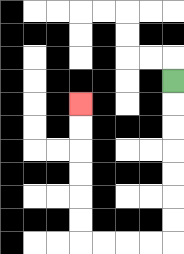{'start': '[7, 3]', 'end': '[3, 4]', 'path_directions': 'D,D,D,D,D,D,D,L,L,L,L,U,U,U,U,U,U', 'path_coordinates': '[[7, 3], [7, 4], [7, 5], [7, 6], [7, 7], [7, 8], [7, 9], [7, 10], [6, 10], [5, 10], [4, 10], [3, 10], [3, 9], [3, 8], [3, 7], [3, 6], [3, 5], [3, 4]]'}